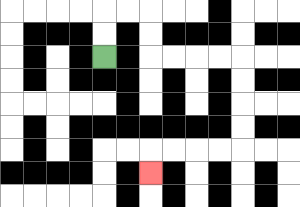{'start': '[4, 2]', 'end': '[6, 7]', 'path_directions': 'U,U,R,R,D,D,R,R,R,R,D,D,D,D,L,L,L,L,D', 'path_coordinates': '[[4, 2], [4, 1], [4, 0], [5, 0], [6, 0], [6, 1], [6, 2], [7, 2], [8, 2], [9, 2], [10, 2], [10, 3], [10, 4], [10, 5], [10, 6], [9, 6], [8, 6], [7, 6], [6, 6], [6, 7]]'}